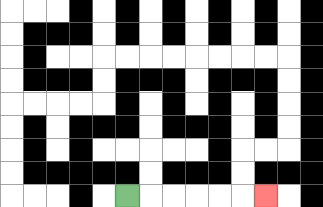{'start': '[5, 8]', 'end': '[11, 8]', 'path_directions': 'R,R,R,R,R,R', 'path_coordinates': '[[5, 8], [6, 8], [7, 8], [8, 8], [9, 8], [10, 8], [11, 8]]'}